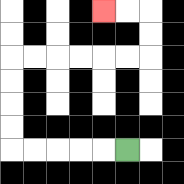{'start': '[5, 6]', 'end': '[4, 0]', 'path_directions': 'L,L,L,L,L,U,U,U,U,R,R,R,R,R,R,U,U,L,L', 'path_coordinates': '[[5, 6], [4, 6], [3, 6], [2, 6], [1, 6], [0, 6], [0, 5], [0, 4], [0, 3], [0, 2], [1, 2], [2, 2], [3, 2], [4, 2], [5, 2], [6, 2], [6, 1], [6, 0], [5, 0], [4, 0]]'}